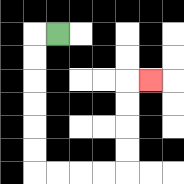{'start': '[2, 1]', 'end': '[6, 3]', 'path_directions': 'L,D,D,D,D,D,D,R,R,R,R,U,U,U,U,R', 'path_coordinates': '[[2, 1], [1, 1], [1, 2], [1, 3], [1, 4], [1, 5], [1, 6], [1, 7], [2, 7], [3, 7], [4, 7], [5, 7], [5, 6], [5, 5], [5, 4], [5, 3], [6, 3]]'}